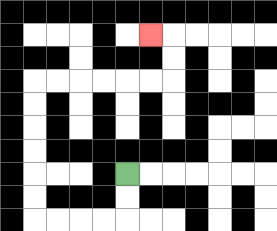{'start': '[5, 7]', 'end': '[6, 1]', 'path_directions': 'D,D,L,L,L,L,U,U,U,U,U,U,R,R,R,R,R,R,U,U,L', 'path_coordinates': '[[5, 7], [5, 8], [5, 9], [4, 9], [3, 9], [2, 9], [1, 9], [1, 8], [1, 7], [1, 6], [1, 5], [1, 4], [1, 3], [2, 3], [3, 3], [4, 3], [5, 3], [6, 3], [7, 3], [7, 2], [7, 1], [6, 1]]'}